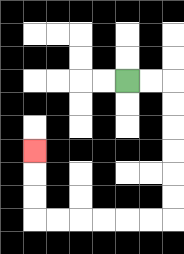{'start': '[5, 3]', 'end': '[1, 6]', 'path_directions': 'R,R,D,D,D,D,D,D,L,L,L,L,L,L,U,U,U', 'path_coordinates': '[[5, 3], [6, 3], [7, 3], [7, 4], [7, 5], [7, 6], [7, 7], [7, 8], [7, 9], [6, 9], [5, 9], [4, 9], [3, 9], [2, 9], [1, 9], [1, 8], [1, 7], [1, 6]]'}